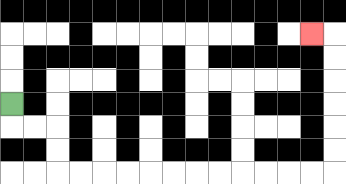{'start': '[0, 4]', 'end': '[13, 1]', 'path_directions': 'D,R,R,D,D,R,R,R,R,R,R,R,R,R,R,R,R,U,U,U,U,U,U,L', 'path_coordinates': '[[0, 4], [0, 5], [1, 5], [2, 5], [2, 6], [2, 7], [3, 7], [4, 7], [5, 7], [6, 7], [7, 7], [8, 7], [9, 7], [10, 7], [11, 7], [12, 7], [13, 7], [14, 7], [14, 6], [14, 5], [14, 4], [14, 3], [14, 2], [14, 1], [13, 1]]'}